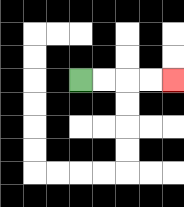{'start': '[3, 3]', 'end': '[7, 3]', 'path_directions': 'R,R,R,R', 'path_coordinates': '[[3, 3], [4, 3], [5, 3], [6, 3], [7, 3]]'}